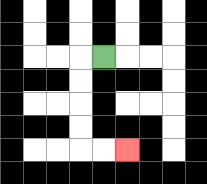{'start': '[4, 2]', 'end': '[5, 6]', 'path_directions': 'L,D,D,D,D,R,R', 'path_coordinates': '[[4, 2], [3, 2], [3, 3], [3, 4], [3, 5], [3, 6], [4, 6], [5, 6]]'}